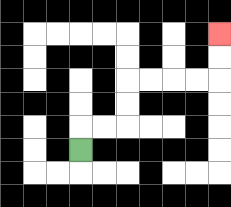{'start': '[3, 6]', 'end': '[9, 1]', 'path_directions': 'U,R,R,U,U,R,R,R,R,U,U', 'path_coordinates': '[[3, 6], [3, 5], [4, 5], [5, 5], [5, 4], [5, 3], [6, 3], [7, 3], [8, 3], [9, 3], [9, 2], [9, 1]]'}